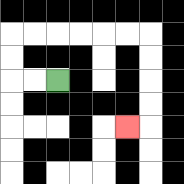{'start': '[2, 3]', 'end': '[5, 5]', 'path_directions': 'L,L,U,U,R,R,R,R,R,R,D,D,D,D,L', 'path_coordinates': '[[2, 3], [1, 3], [0, 3], [0, 2], [0, 1], [1, 1], [2, 1], [3, 1], [4, 1], [5, 1], [6, 1], [6, 2], [6, 3], [6, 4], [6, 5], [5, 5]]'}